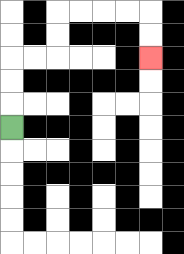{'start': '[0, 5]', 'end': '[6, 2]', 'path_directions': 'U,U,U,R,R,U,U,R,R,R,R,D,D', 'path_coordinates': '[[0, 5], [0, 4], [0, 3], [0, 2], [1, 2], [2, 2], [2, 1], [2, 0], [3, 0], [4, 0], [5, 0], [6, 0], [6, 1], [6, 2]]'}